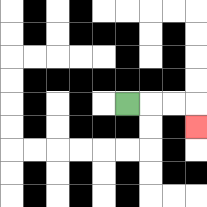{'start': '[5, 4]', 'end': '[8, 5]', 'path_directions': 'R,R,R,D', 'path_coordinates': '[[5, 4], [6, 4], [7, 4], [8, 4], [8, 5]]'}